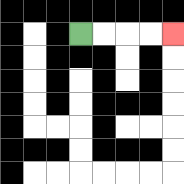{'start': '[3, 1]', 'end': '[7, 1]', 'path_directions': 'R,R,R,R', 'path_coordinates': '[[3, 1], [4, 1], [5, 1], [6, 1], [7, 1]]'}